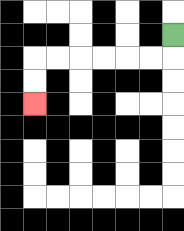{'start': '[7, 1]', 'end': '[1, 4]', 'path_directions': 'D,L,L,L,L,L,L,D,D', 'path_coordinates': '[[7, 1], [7, 2], [6, 2], [5, 2], [4, 2], [3, 2], [2, 2], [1, 2], [1, 3], [1, 4]]'}